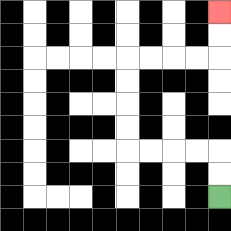{'start': '[9, 8]', 'end': '[9, 0]', 'path_directions': 'U,U,L,L,L,L,U,U,U,U,R,R,R,R,U,U', 'path_coordinates': '[[9, 8], [9, 7], [9, 6], [8, 6], [7, 6], [6, 6], [5, 6], [5, 5], [5, 4], [5, 3], [5, 2], [6, 2], [7, 2], [8, 2], [9, 2], [9, 1], [9, 0]]'}